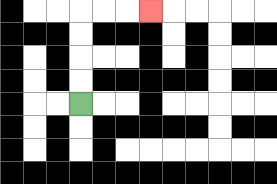{'start': '[3, 4]', 'end': '[6, 0]', 'path_directions': 'U,U,U,U,R,R,R', 'path_coordinates': '[[3, 4], [3, 3], [3, 2], [3, 1], [3, 0], [4, 0], [5, 0], [6, 0]]'}